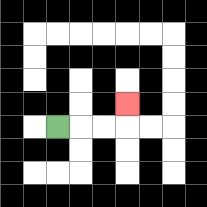{'start': '[2, 5]', 'end': '[5, 4]', 'path_directions': 'R,R,R,U', 'path_coordinates': '[[2, 5], [3, 5], [4, 5], [5, 5], [5, 4]]'}